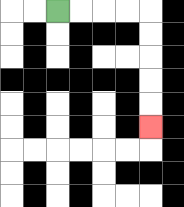{'start': '[2, 0]', 'end': '[6, 5]', 'path_directions': 'R,R,R,R,D,D,D,D,D', 'path_coordinates': '[[2, 0], [3, 0], [4, 0], [5, 0], [6, 0], [6, 1], [6, 2], [6, 3], [6, 4], [6, 5]]'}